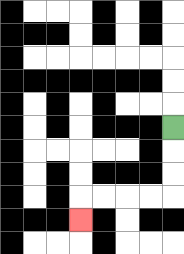{'start': '[7, 5]', 'end': '[3, 9]', 'path_directions': 'D,D,D,L,L,L,L,D', 'path_coordinates': '[[7, 5], [7, 6], [7, 7], [7, 8], [6, 8], [5, 8], [4, 8], [3, 8], [3, 9]]'}